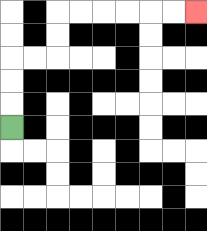{'start': '[0, 5]', 'end': '[8, 0]', 'path_directions': 'U,U,U,R,R,U,U,R,R,R,R,R,R', 'path_coordinates': '[[0, 5], [0, 4], [0, 3], [0, 2], [1, 2], [2, 2], [2, 1], [2, 0], [3, 0], [4, 0], [5, 0], [6, 0], [7, 0], [8, 0]]'}